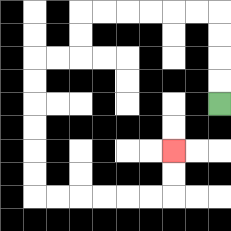{'start': '[9, 4]', 'end': '[7, 6]', 'path_directions': 'U,U,U,U,L,L,L,L,L,L,D,D,L,L,D,D,D,D,D,D,R,R,R,R,R,R,U,U', 'path_coordinates': '[[9, 4], [9, 3], [9, 2], [9, 1], [9, 0], [8, 0], [7, 0], [6, 0], [5, 0], [4, 0], [3, 0], [3, 1], [3, 2], [2, 2], [1, 2], [1, 3], [1, 4], [1, 5], [1, 6], [1, 7], [1, 8], [2, 8], [3, 8], [4, 8], [5, 8], [6, 8], [7, 8], [7, 7], [7, 6]]'}